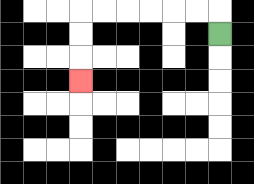{'start': '[9, 1]', 'end': '[3, 3]', 'path_directions': 'U,L,L,L,L,L,L,D,D,D', 'path_coordinates': '[[9, 1], [9, 0], [8, 0], [7, 0], [6, 0], [5, 0], [4, 0], [3, 0], [3, 1], [3, 2], [3, 3]]'}